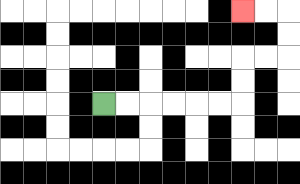{'start': '[4, 4]', 'end': '[10, 0]', 'path_directions': 'R,R,R,R,R,R,U,U,R,R,U,U,L,L', 'path_coordinates': '[[4, 4], [5, 4], [6, 4], [7, 4], [8, 4], [9, 4], [10, 4], [10, 3], [10, 2], [11, 2], [12, 2], [12, 1], [12, 0], [11, 0], [10, 0]]'}